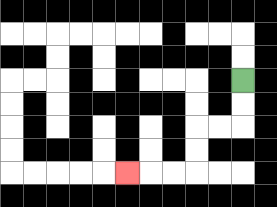{'start': '[10, 3]', 'end': '[5, 7]', 'path_directions': 'D,D,L,L,D,D,L,L,L', 'path_coordinates': '[[10, 3], [10, 4], [10, 5], [9, 5], [8, 5], [8, 6], [8, 7], [7, 7], [6, 7], [5, 7]]'}